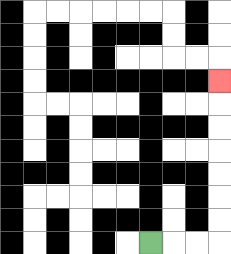{'start': '[6, 10]', 'end': '[9, 3]', 'path_directions': 'R,R,R,U,U,U,U,U,U,U', 'path_coordinates': '[[6, 10], [7, 10], [8, 10], [9, 10], [9, 9], [9, 8], [9, 7], [9, 6], [9, 5], [9, 4], [9, 3]]'}